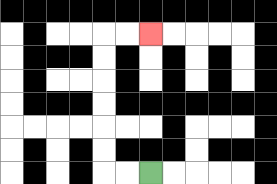{'start': '[6, 7]', 'end': '[6, 1]', 'path_directions': 'L,L,U,U,U,U,U,U,R,R', 'path_coordinates': '[[6, 7], [5, 7], [4, 7], [4, 6], [4, 5], [4, 4], [4, 3], [4, 2], [4, 1], [5, 1], [6, 1]]'}